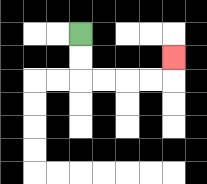{'start': '[3, 1]', 'end': '[7, 2]', 'path_directions': 'D,D,R,R,R,R,U', 'path_coordinates': '[[3, 1], [3, 2], [3, 3], [4, 3], [5, 3], [6, 3], [7, 3], [7, 2]]'}